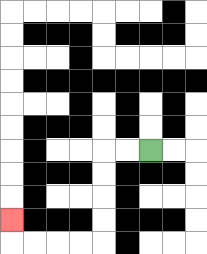{'start': '[6, 6]', 'end': '[0, 9]', 'path_directions': 'L,L,D,D,D,D,L,L,L,L,U', 'path_coordinates': '[[6, 6], [5, 6], [4, 6], [4, 7], [4, 8], [4, 9], [4, 10], [3, 10], [2, 10], [1, 10], [0, 10], [0, 9]]'}